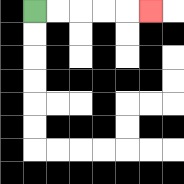{'start': '[1, 0]', 'end': '[6, 0]', 'path_directions': 'R,R,R,R,R', 'path_coordinates': '[[1, 0], [2, 0], [3, 0], [4, 0], [5, 0], [6, 0]]'}